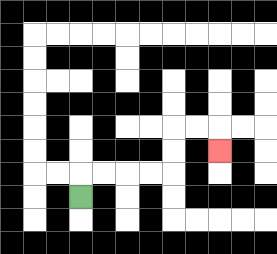{'start': '[3, 8]', 'end': '[9, 6]', 'path_directions': 'U,R,R,R,R,U,U,R,R,D', 'path_coordinates': '[[3, 8], [3, 7], [4, 7], [5, 7], [6, 7], [7, 7], [7, 6], [7, 5], [8, 5], [9, 5], [9, 6]]'}